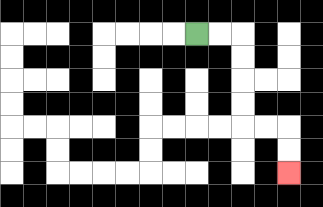{'start': '[8, 1]', 'end': '[12, 7]', 'path_directions': 'R,R,D,D,D,D,R,R,D,D', 'path_coordinates': '[[8, 1], [9, 1], [10, 1], [10, 2], [10, 3], [10, 4], [10, 5], [11, 5], [12, 5], [12, 6], [12, 7]]'}